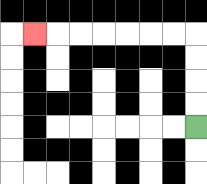{'start': '[8, 5]', 'end': '[1, 1]', 'path_directions': 'U,U,U,U,L,L,L,L,L,L,L', 'path_coordinates': '[[8, 5], [8, 4], [8, 3], [8, 2], [8, 1], [7, 1], [6, 1], [5, 1], [4, 1], [3, 1], [2, 1], [1, 1]]'}